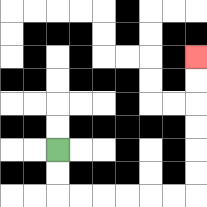{'start': '[2, 6]', 'end': '[8, 2]', 'path_directions': 'D,D,R,R,R,R,R,R,U,U,U,U,U,U', 'path_coordinates': '[[2, 6], [2, 7], [2, 8], [3, 8], [4, 8], [5, 8], [6, 8], [7, 8], [8, 8], [8, 7], [8, 6], [8, 5], [8, 4], [8, 3], [8, 2]]'}